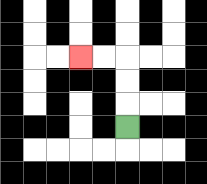{'start': '[5, 5]', 'end': '[3, 2]', 'path_directions': 'U,U,U,L,L', 'path_coordinates': '[[5, 5], [5, 4], [5, 3], [5, 2], [4, 2], [3, 2]]'}